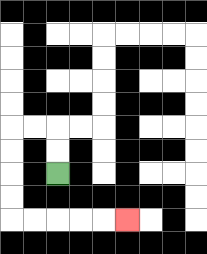{'start': '[2, 7]', 'end': '[5, 9]', 'path_directions': 'U,U,L,L,D,D,D,D,R,R,R,R,R', 'path_coordinates': '[[2, 7], [2, 6], [2, 5], [1, 5], [0, 5], [0, 6], [0, 7], [0, 8], [0, 9], [1, 9], [2, 9], [3, 9], [4, 9], [5, 9]]'}